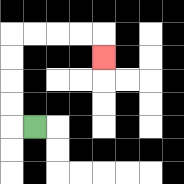{'start': '[1, 5]', 'end': '[4, 2]', 'path_directions': 'L,U,U,U,U,R,R,R,R,D', 'path_coordinates': '[[1, 5], [0, 5], [0, 4], [0, 3], [0, 2], [0, 1], [1, 1], [2, 1], [3, 1], [4, 1], [4, 2]]'}